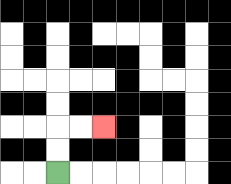{'start': '[2, 7]', 'end': '[4, 5]', 'path_directions': 'U,U,R,R', 'path_coordinates': '[[2, 7], [2, 6], [2, 5], [3, 5], [4, 5]]'}